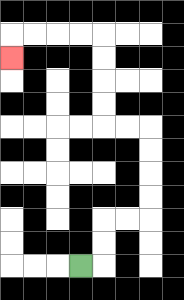{'start': '[3, 11]', 'end': '[0, 2]', 'path_directions': 'R,U,U,R,R,U,U,U,U,L,L,U,U,U,U,L,L,L,L,D', 'path_coordinates': '[[3, 11], [4, 11], [4, 10], [4, 9], [5, 9], [6, 9], [6, 8], [6, 7], [6, 6], [6, 5], [5, 5], [4, 5], [4, 4], [4, 3], [4, 2], [4, 1], [3, 1], [2, 1], [1, 1], [0, 1], [0, 2]]'}